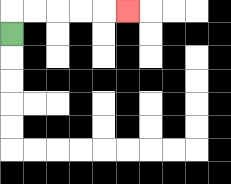{'start': '[0, 1]', 'end': '[5, 0]', 'path_directions': 'U,R,R,R,R,R', 'path_coordinates': '[[0, 1], [0, 0], [1, 0], [2, 0], [3, 0], [4, 0], [5, 0]]'}